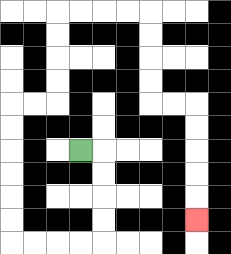{'start': '[3, 6]', 'end': '[8, 9]', 'path_directions': 'R,D,D,D,D,L,L,L,L,U,U,U,U,U,U,R,R,U,U,U,U,R,R,R,R,D,D,D,D,R,R,D,D,D,D,D', 'path_coordinates': '[[3, 6], [4, 6], [4, 7], [4, 8], [4, 9], [4, 10], [3, 10], [2, 10], [1, 10], [0, 10], [0, 9], [0, 8], [0, 7], [0, 6], [0, 5], [0, 4], [1, 4], [2, 4], [2, 3], [2, 2], [2, 1], [2, 0], [3, 0], [4, 0], [5, 0], [6, 0], [6, 1], [6, 2], [6, 3], [6, 4], [7, 4], [8, 4], [8, 5], [8, 6], [8, 7], [8, 8], [8, 9]]'}